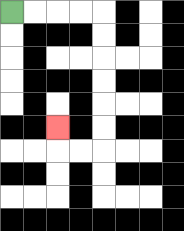{'start': '[0, 0]', 'end': '[2, 5]', 'path_directions': 'R,R,R,R,D,D,D,D,D,D,L,L,U', 'path_coordinates': '[[0, 0], [1, 0], [2, 0], [3, 0], [4, 0], [4, 1], [4, 2], [4, 3], [4, 4], [4, 5], [4, 6], [3, 6], [2, 6], [2, 5]]'}